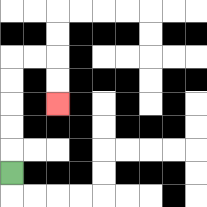{'start': '[0, 7]', 'end': '[2, 4]', 'path_directions': 'U,U,U,U,U,R,R,D,D', 'path_coordinates': '[[0, 7], [0, 6], [0, 5], [0, 4], [0, 3], [0, 2], [1, 2], [2, 2], [2, 3], [2, 4]]'}